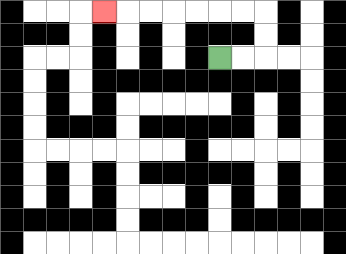{'start': '[9, 2]', 'end': '[4, 0]', 'path_directions': 'R,R,U,U,L,L,L,L,L,L,L', 'path_coordinates': '[[9, 2], [10, 2], [11, 2], [11, 1], [11, 0], [10, 0], [9, 0], [8, 0], [7, 0], [6, 0], [5, 0], [4, 0]]'}